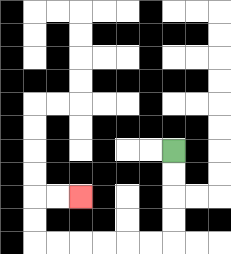{'start': '[7, 6]', 'end': '[3, 8]', 'path_directions': 'D,D,D,D,L,L,L,L,L,L,U,U,R,R', 'path_coordinates': '[[7, 6], [7, 7], [7, 8], [7, 9], [7, 10], [6, 10], [5, 10], [4, 10], [3, 10], [2, 10], [1, 10], [1, 9], [1, 8], [2, 8], [3, 8]]'}